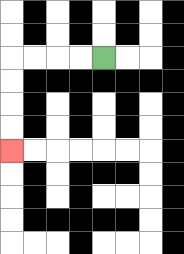{'start': '[4, 2]', 'end': '[0, 6]', 'path_directions': 'L,L,L,L,D,D,D,D', 'path_coordinates': '[[4, 2], [3, 2], [2, 2], [1, 2], [0, 2], [0, 3], [0, 4], [0, 5], [0, 6]]'}